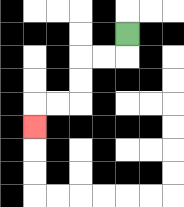{'start': '[5, 1]', 'end': '[1, 5]', 'path_directions': 'D,L,L,D,D,L,L,D', 'path_coordinates': '[[5, 1], [5, 2], [4, 2], [3, 2], [3, 3], [3, 4], [2, 4], [1, 4], [1, 5]]'}